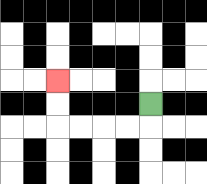{'start': '[6, 4]', 'end': '[2, 3]', 'path_directions': 'D,L,L,L,L,U,U', 'path_coordinates': '[[6, 4], [6, 5], [5, 5], [4, 5], [3, 5], [2, 5], [2, 4], [2, 3]]'}